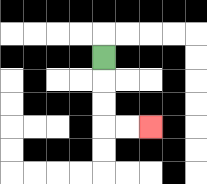{'start': '[4, 2]', 'end': '[6, 5]', 'path_directions': 'D,D,D,R,R', 'path_coordinates': '[[4, 2], [4, 3], [4, 4], [4, 5], [5, 5], [6, 5]]'}